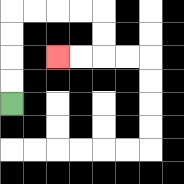{'start': '[0, 4]', 'end': '[2, 2]', 'path_directions': 'U,U,U,U,R,R,R,R,D,D,L,L', 'path_coordinates': '[[0, 4], [0, 3], [0, 2], [0, 1], [0, 0], [1, 0], [2, 0], [3, 0], [4, 0], [4, 1], [4, 2], [3, 2], [2, 2]]'}